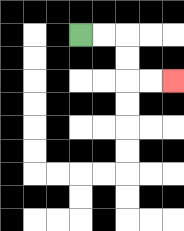{'start': '[3, 1]', 'end': '[7, 3]', 'path_directions': 'R,R,D,D,R,R', 'path_coordinates': '[[3, 1], [4, 1], [5, 1], [5, 2], [5, 3], [6, 3], [7, 3]]'}